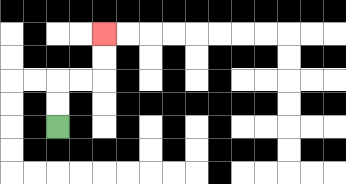{'start': '[2, 5]', 'end': '[4, 1]', 'path_directions': 'U,U,R,R,U,U', 'path_coordinates': '[[2, 5], [2, 4], [2, 3], [3, 3], [4, 3], [4, 2], [4, 1]]'}